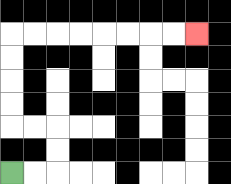{'start': '[0, 7]', 'end': '[8, 1]', 'path_directions': 'R,R,U,U,L,L,U,U,U,U,R,R,R,R,R,R,R,R', 'path_coordinates': '[[0, 7], [1, 7], [2, 7], [2, 6], [2, 5], [1, 5], [0, 5], [0, 4], [0, 3], [0, 2], [0, 1], [1, 1], [2, 1], [3, 1], [4, 1], [5, 1], [6, 1], [7, 1], [8, 1]]'}